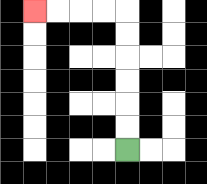{'start': '[5, 6]', 'end': '[1, 0]', 'path_directions': 'U,U,U,U,U,U,L,L,L,L', 'path_coordinates': '[[5, 6], [5, 5], [5, 4], [5, 3], [5, 2], [5, 1], [5, 0], [4, 0], [3, 0], [2, 0], [1, 0]]'}